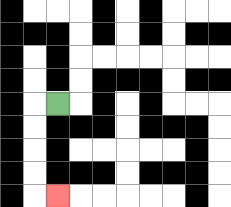{'start': '[2, 4]', 'end': '[2, 8]', 'path_directions': 'L,D,D,D,D,R', 'path_coordinates': '[[2, 4], [1, 4], [1, 5], [1, 6], [1, 7], [1, 8], [2, 8]]'}